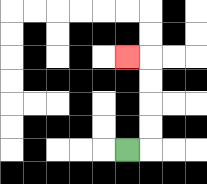{'start': '[5, 6]', 'end': '[5, 2]', 'path_directions': 'R,U,U,U,U,L', 'path_coordinates': '[[5, 6], [6, 6], [6, 5], [6, 4], [6, 3], [6, 2], [5, 2]]'}